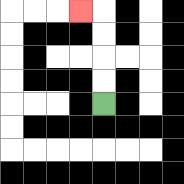{'start': '[4, 4]', 'end': '[3, 0]', 'path_directions': 'U,U,U,U,L', 'path_coordinates': '[[4, 4], [4, 3], [4, 2], [4, 1], [4, 0], [3, 0]]'}